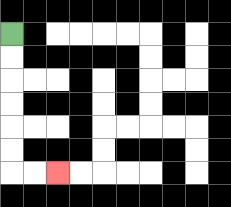{'start': '[0, 1]', 'end': '[2, 7]', 'path_directions': 'D,D,D,D,D,D,R,R', 'path_coordinates': '[[0, 1], [0, 2], [0, 3], [0, 4], [0, 5], [0, 6], [0, 7], [1, 7], [2, 7]]'}